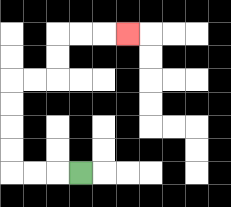{'start': '[3, 7]', 'end': '[5, 1]', 'path_directions': 'L,L,L,U,U,U,U,R,R,U,U,R,R,R', 'path_coordinates': '[[3, 7], [2, 7], [1, 7], [0, 7], [0, 6], [0, 5], [0, 4], [0, 3], [1, 3], [2, 3], [2, 2], [2, 1], [3, 1], [4, 1], [5, 1]]'}